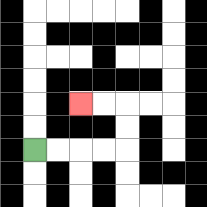{'start': '[1, 6]', 'end': '[3, 4]', 'path_directions': 'R,R,R,R,U,U,L,L', 'path_coordinates': '[[1, 6], [2, 6], [3, 6], [4, 6], [5, 6], [5, 5], [5, 4], [4, 4], [3, 4]]'}